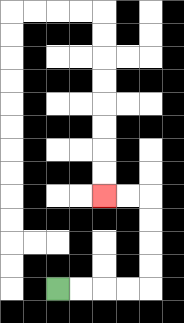{'start': '[2, 12]', 'end': '[4, 8]', 'path_directions': 'R,R,R,R,U,U,U,U,L,L', 'path_coordinates': '[[2, 12], [3, 12], [4, 12], [5, 12], [6, 12], [6, 11], [6, 10], [6, 9], [6, 8], [5, 8], [4, 8]]'}